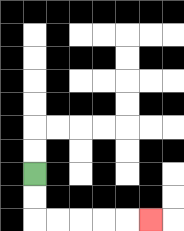{'start': '[1, 7]', 'end': '[6, 9]', 'path_directions': 'D,D,R,R,R,R,R', 'path_coordinates': '[[1, 7], [1, 8], [1, 9], [2, 9], [3, 9], [4, 9], [5, 9], [6, 9]]'}